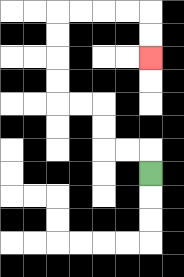{'start': '[6, 7]', 'end': '[6, 2]', 'path_directions': 'U,L,L,U,U,L,L,U,U,U,U,R,R,R,R,D,D', 'path_coordinates': '[[6, 7], [6, 6], [5, 6], [4, 6], [4, 5], [4, 4], [3, 4], [2, 4], [2, 3], [2, 2], [2, 1], [2, 0], [3, 0], [4, 0], [5, 0], [6, 0], [6, 1], [6, 2]]'}